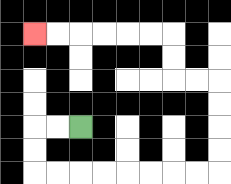{'start': '[3, 5]', 'end': '[1, 1]', 'path_directions': 'L,L,D,D,R,R,R,R,R,R,R,R,U,U,U,U,L,L,U,U,L,L,L,L,L,L', 'path_coordinates': '[[3, 5], [2, 5], [1, 5], [1, 6], [1, 7], [2, 7], [3, 7], [4, 7], [5, 7], [6, 7], [7, 7], [8, 7], [9, 7], [9, 6], [9, 5], [9, 4], [9, 3], [8, 3], [7, 3], [7, 2], [7, 1], [6, 1], [5, 1], [4, 1], [3, 1], [2, 1], [1, 1]]'}